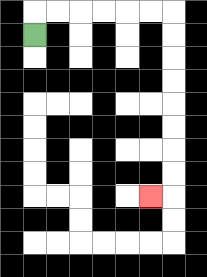{'start': '[1, 1]', 'end': '[6, 8]', 'path_directions': 'U,R,R,R,R,R,R,D,D,D,D,D,D,D,D,L', 'path_coordinates': '[[1, 1], [1, 0], [2, 0], [3, 0], [4, 0], [5, 0], [6, 0], [7, 0], [7, 1], [7, 2], [7, 3], [7, 4], [7, 5], [7, 6], [7, 7], [7, 8], [6, 8]]'}